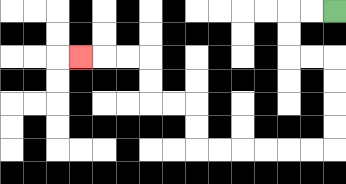{'start': '[14, 0]', 'end': '[3, 2]', 'path_directions': 'L,L,D,D,R,R,D,D,D,D,L,L,L,L,L,L,U,U,L,L,U,U,L,L,L', 'path_coordinates': '[[14, 0], [13, 0], [12, 0], [12, 1], [12, 2], [13, 2], [14, 2], [14, 3], [14, 4], [14, 5], [14, 6], [13, 6], [12, 6], [11, 6], [10, 6], [9, 6], [8, 6], [8, 5], [8, 4], [7, 4], [6, 4], [6, 3], [6, 2], [5, 2], [4, 2], [3, 2]]'}